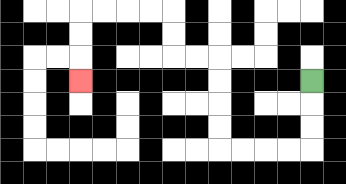{'start': '[13, 3]', 'end': '[3, 3]', 'path_directions': 'D,D,D,L,L,L,L,U,U,U,U,L,L,U,U,L,L,L,L,D,D,D', 'path_coordinates': '[[13, 3], [13, 4], [13, 5], [13, 6], [12, 6], [11, 6], [10, 6], [9, 6], [9, 5], [9, 4], [9, 3], [9, 2], [8, 2], [7, 2], [7, 1], [7, 0], [6, 0], [5, 0], [4, 0], [3, 0], [3, 1], [3, 2], [3, 3]]'}